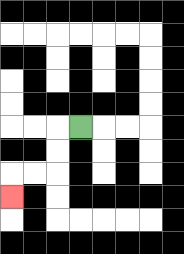{'start': '[3, 5]', 'end': '[0, 8]', 'path_directions': 'L,D,D,L,L,D', 'path_coordinates': '[[3, 5], [2, 5], [2, 6], [2, 7], [1, 7], [0, 7], [0, 8]]'}